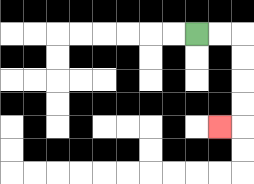{'start': '[8, 1]', 'end': '[9, 5]', 'path_directions': 'R,R,D,D,D,D,L', 'path_coordinates': '[[8, 1], [9, 1], [10, 1], [10, 2], [10, 3], [10, 4], [10, 5], [9, 5]]'}